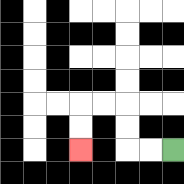{'start': '[7, 6]', 'end': '[3, 6]', 'path_directions': 'L,L,U,U,L,L,D,D', 'path_coordinates': '[[7, 6], [6, 6], [5, 6], [5, 5], [5, 4], [4, 4], [3, 4], [3, 5], [3, 6]]'}